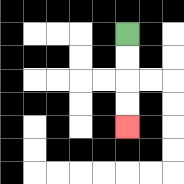{'start': '[5, 1]', 'end': '[5, 5]', 'path_directions': 'D,D,D,D', 'path_coordinates': '[[5, 1], [5, 2], [5, 3], [5, 4], [5, 5]]'}